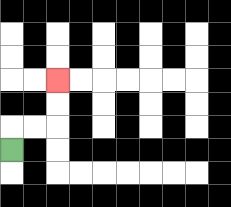{'start': '[0, 6]', 'end': '[2, 3]', 'path_directions': 'U,R,R,U,U', 'path_coordinates': '[[0, 6], [0, 5], [1, 5], [2, 5], [2, 4], [2, 3]]'}